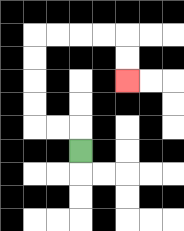{'start': '[3, 6]', 'end': '[5, 3]', 'path_directions': 'U,L,L,U,U,U,U,R,R,R,R,D,D', 'path_coordinates': '[[3, 6], [3, 5], [2, 5], [1, 5], [1, 4], [1, 3], [1, 2], [1, 1], [2, 1], [3, 1], [4, 1], [5, 1], [5, 2], [5, 3]]'}